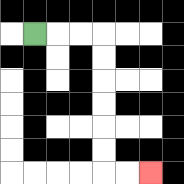{'start': '[1, 1]', 'end': '[6, 7]', 'path_directions': 'R,R,R,D,D,D,D,D,D,R,R', 'path_coordinates': '[[1, 1], [2, 1], [3, 1], [4, 1], [4, 2], [4, 3], [4, 4], [4, 5], [4, 6], [4, 7], [5, 7], [6, 7]]'}